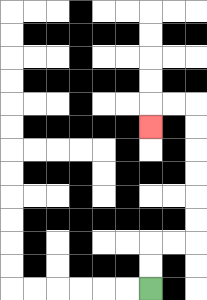{'start': '[6, 12]', 'end': '[6, 5]', 'path_directions': 'U,U,R,R,U,U,U,U,U,U,L,L,D', 'path_coordinates': '[[6, 12], [6, 11], [6, 10], [7, 10], [8, 10], [8, 9], [8, 8], [8, 7], [8, 6], [8, 5], [8, 4], [7, 4], [6, 4], [6, 5]]'}